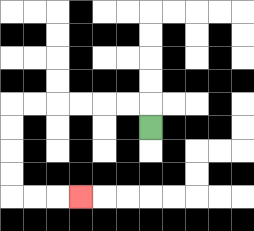{'start': '[6, 5]', 'end': '[3, 8]', 'path_directions': 'U,L,L,L,L,L,L,D,D,D,D,R,R,R', 'path_coordinates': '[[6, 5], [6, 4], [5, 4], [4, 4], [3, 4], [2, 4], [1, 4], [0, 4], [0, 5], [0, 6], [0, 7], [0, 8], [1, 8], [2, 8], [3, 8]]'}